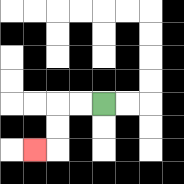{'start': '[4, 4]', 'end': '[1, 6]', 'path_directions': 'L,L,D,D,L', 'path_coordinates': '[[4, 4], [3, 4], [2, 4], [2, 5], [2, 6], [1, 6]]'}